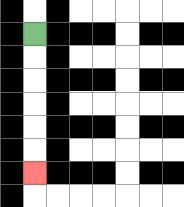{'start': '[1, 1]', 'end': '[1, 7]', 'path_directions': 'D,D,D,D,D,D', 'path_coordinates': '[[1, 1], [1, 2], [1, 3], [1, 4], [1, 5], [1, 6], [1, 7]]'}